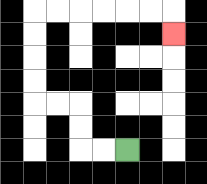{'start': '[5, 6]', 'end': '[7, 1]', 'path_directions': 'L,L,U,U,L,L,U,U,U,U,R,R,R,R,R,R,D', 'path_coordinates': '[[5, 6], [4, 6], [3, 6], [3, 5], [3, 4], [2, 4], [1, 4], [1, 3], [1, 2], [1, 1], [1, 0], [2, 0], [3, 0], [4, 0], [5, 0], [6, 0], [7, 0], [7, 1]]'}